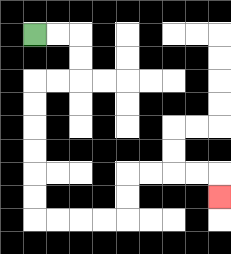{'start': '[1, 1]', 'end': '[9, 8]', 'path_directions': 'R,R,D,D,L,L,D,D,D,D,D,D,R,R,R,R,U,U,R,R,R,R,D', 'path_coordinates': '[[1, 1], [2, 1], [3, 1], [3, 2], [3, 3], [2, 3], [1, 3], [1, 4], [1, 5], [1, 6], [1, 7], [1, 8], [1, 9], [2, 9], [3, 9], [4, 9], [5, 9], [5, 8], [5, 7], [6, 7], [7, 7], [8, 7], [9, 7], [9, 8]]'}